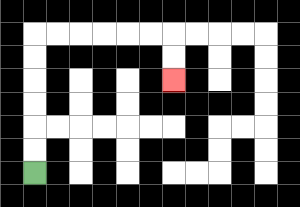{'start': '[1, 7]', 'end': '[7, 3]', 'path_directions': 'U,U,U,U,U,U,R,R,R,R,R,R,D,D', 'path_coordinates': '[[1, 7], [1, 6], [1, 5], [1, 4], [1, 3], [1, 2], [1, 1], [2, 1], [3, 1], [4, 1], [5, 1], [6, 1], [7, 1], [7, 2], [7, 3]]'}